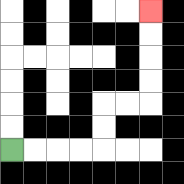{'start': '[0, 6]', 'end': '[6, 0]', 'path_directions': 'R,R,R,R,U,U,R,R,U,U,U,U', 'path_coordinates': '[[0, 6], [1, 6], [2, 6], [3, 6], [4, 6], [4, 5], [4, 4], [5, 4], [6, 4], [6, 3], [6, 2], [6, 1], [6, 0]]'}